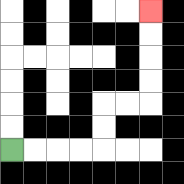{'start': '[0, 6]', 'end': '[6, 0]', 'path_directions': 'R,R,R,R,U,U,R,R,U,U,U,U', 'path_coordinates': '[[0, 6], [1, 6], [2, 6], [3, 6], [4, 6], [4, 5], [4, 4], [5, 4], [6, 4], [6, 3], [6, 2], [6, 1], [6, 0]]'}